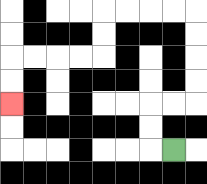{'start': '[7, 6]', 'end': '[0, 4]', 'path_directions': 'L,U,U,R,R,U,U,U,U,L,L,L,L,D,D,L,L,L,L,D,D', 'path_coordinates': '[[7, 6], [6, 6], [6, 5], [6, 4], [7, 4], [8, 4], [8, 3], [8, 2], [8, 1], [8, 0], [7, 0], [6, 0], [5, 0], [4, 0], [4, 1], [4, 2], [3, 2], [2, 2], [1, 2], [0, 2], [0, 3], [0, 4]]'}